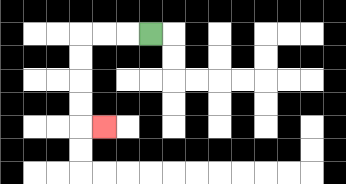{'start': '[6, 1]', 'end': '[4, 5]', 'path_directions': 'L,L,L,D,D,D,D,R', 'path_coordinates': '[[6, 1], [5, 1], [4, 1], [3, 1], [3, 2], [3, 3], [3, 4], [3, 5], [4, 5]]'}